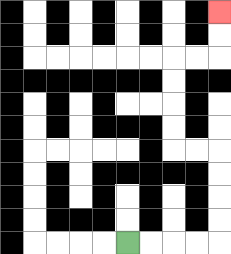{'start': '[5, 10]', 'end': '[9, 0]', 'path_directions': 'R,R,R,R,U,U,U,U,L,L,U,U,U,U,R,R,U,U', 'path_coordinates': '[[5, 10], [6, 10], [7, 10], [8, 10], [9, 10], [9, 9], [9, 8], [9, 7], [9, 6], [8, 6], [7, 6], [7, 5], [7, 4], [7, 3], [7, 2], [8, 2], [9, 2], [9, 1], [9, 0]]'}